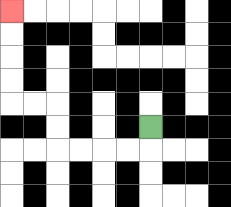{'start': '[6, 5]', 'end': '[0, 0]', 'path_directions': 'D,L,L,L,L,U,U,L,L,U,U,U,U', 'path_coordinates': '[[6, 5], [6, 6], [5, 6], [4, 6], [3, 6], [2, 6], [2, 5], [2, 4], [1, 4], [0, 4], [0, 3], [0, 2], [0, 1], [0, 0]]'}